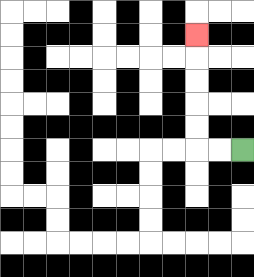{'start': '[10, 6]', 'end': '[8, 1]', 'path_directions': 'L,L,U,U,U,U,U', 'path_coordinates': '[[10, 6], [9, 6], [8, 6], [8, 5], [8, 4], [8, 3], [8, 2], [8, 1]]'}